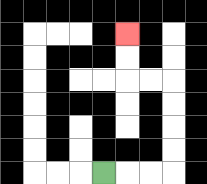{'start': '[4, 7]', 'end': '[5, 1]', 'path_directions': 'R,R,R,U,U,U,U,L,L,U,U', 'path_coordinates': '[[4, 7], [5, 7], [6, 7], [7, 7], [7, 6], [7, 5], [7, 4], [7, 3], [6, 3], [5, 3], [5, 2], [5, 1]]'}